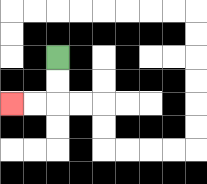{'start': '[2, 2]', 'end': '[0, 4]', 'path_directions': 'D,D,L,L', 'path_coordinates': '[[2, 2], [2, 3], [2, 4], [1, 4], [0, 4]]'}